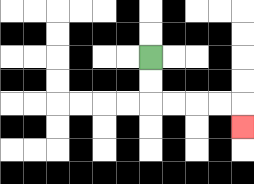{'start': '[6, 2]', 'end': '[10, 5]', 'path_directions': 'D,D,R,R,R,R,D', 'path_coordinates': '[[6, 2], [6, 3], [6, 4], [7, 4], [8, 4], [9, 4], [10, 4], [10, 5]]'}